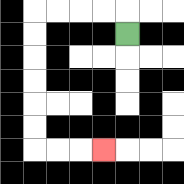{'start': '[5, 1]', 'end': '[4, 6]', 'path_directions': 'U,L,L,L,L,D,D,D,D,D,D,R,R,R', 'path_coordinates': '[[5, 1], [5, 0], [4, 0], [3, 0], [2, 0], [1, 0], [1, 1], [1, 2], [1, 3], [1, 4], [1, 5], [1, 6], [2, 6], [3, 6], [4, 6]]'}